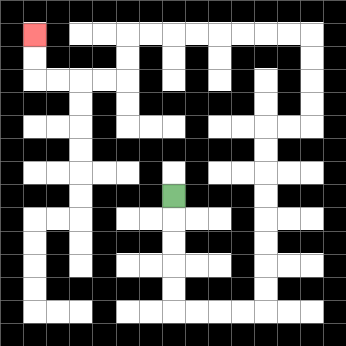{'start': '[7, 8]', 'end': '[1, 1]', 'path_directions': 'D,D,D,D,D,R,R,R,R,U,U,U,U,U,U,U,U,R,R,U,U,U,U,L,L,L,L,L,L,L,L,D,D,L,L,L,L,U,U', 'path_coordinates': '[[7, 8], [7, 9], [7, 10], [7, 11], [7, 12], [7, 13], [8, 13], [9, 13], [10, 13], [11, 13], [11, 12], [11, 11], [11, 10], [11, 9], [11, 8], [11, 7], [11, 6], [11, 5], [12, 5], [13, 5], [13, 4], [13, 3], [13, 2], [13, 1], [12, 1], [11, 1], [10, 1], [9, 1], [8, 1], [7, 1], [6, 1], [5, 1], [5, 2], [5, 3], [4, 3], [3, 3], [2, 3], [1, 3], [1, 2], [1, 1]]'}